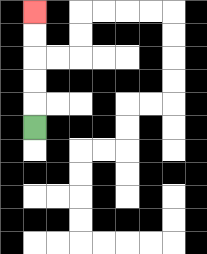{'start': '[1, 5]', 'end': '[1, 0]', 'path_directions': 'U,U,U,U,U', 'path_coordinates': '[[1, 5], [1, 4], [1, 3], [1, 2], [1, 1], [1, 0]]'}